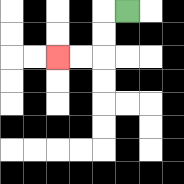{'start': '[5, 0]', 'end': '[2, 2]', 'path_directions': 'L,D,D,L,L', 'path_coordinates': '[[5, 0], [4, 0], [4, 1], [4, 2], [3, 2], [2, 2]]'}